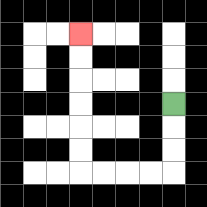{'start': '[7, 4]', 'end': '[3, 1]', 'path_directions': 'D,D,D,L,L,L,L,U,U,U,U,U,U', 'path_coordinates': '[[7, 4], [7, 5], [7, 6], [7, 7], [6, 7], [5, 7], [4, 7], [3, 7], [3, 6], [3, 5], [3, 4], [3, 3], [3, 2], [3, 1]]'}